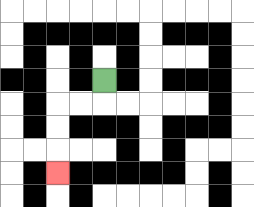{'start': '[4, 3]', 'end': '[2, 7]', 'path_directions': 'D,L,L,D,D,D', 'path_coordinates': '[[4, 3], [4, 4], [3, 4], [2, 4], [2, 5], [2, 6], [2, 7]]'}